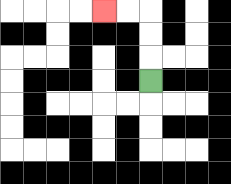{'start': '[6, 3]', 'end': '[4, 0]', 'path_directions': 'U,U,U,L,L', 'path_coordinates': '[[6, 3], [6, 2], [6, 1], [6, 0], [5, 0], [4, 0]]'}